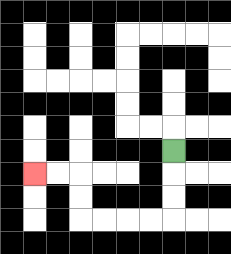{'start': '[7, 6]', 'end': '[1, 7]', 'path_directions': 'D,D,D,L,L,L,L,U,U,L,L', 'path_coordinates': '[[7, 6], [7, 7], [7, 8], [7, 9], [6, 9], [5, 9], [4, 9], [3, 9], [3, 8], [3, 7], [2, 7], [1, 7]]'}